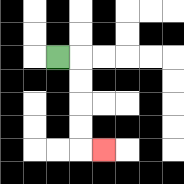{'start': '[2, 2]', 'end': '[4, 6]', 'path_directions': 'R,D,D,D,D,R', 'path_coordinates': '[[2, 2], [3, 2], [3, 3], [3, 4], [3, 5], [3, 6], [4, 6]]'}